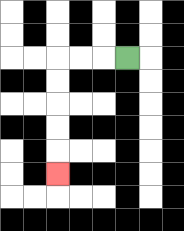{'start': '[5, 2]', 'end': '[2, 7]', 'path_directions': 'L,L,L,D,D,D,D,D', 'path_coordinates': '[[5, 2], [4, 2], [3, 2], [2, 2], [2, 3], [2, 4], [2, 5], [2, 6], [2, 7]]'}